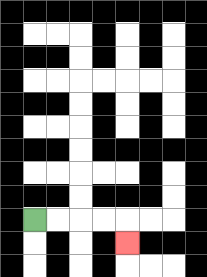{'start': '[1, 9]', 'end': '[5, 10]', 'path_directions': 'R,R,R,R,D', 'path_coordinates': '[[1, 9], [2, 9], [3, 9], [4, 9], [5, 9], [5, 10]]'}